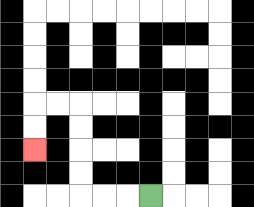{'start': '[6, 8]', 'end': '[1, 6]', 'path_directions': 'L,L,L,U,U,U,U,L,L,D,D', 'path_coordinates': '[[6, 8], [5, 8], [4, 8], [3, 8], [3, 7], [3, 6], [3, 5], [3, 4], [2, 4], [1, 4], [1, 5], [1, 6]]'}